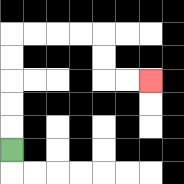{'start': '[0, 6]', 'end': '[6, 3]', 'path_directions': 'U,U,U,U,U,R,R,R,R,D,D,R,R', 'path_coordinates': '[[0, 6], [0, 5], [0, 4], [0, 3], [0, 2], [0, 1], [1, 1], [2, 1], [3, 1], [4, 1], [4, 2], [4, 3], [5, 3], [6, 3]]'}